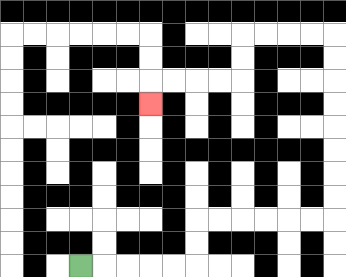{'start': '[3, 11]', 'end': '[6, 4]', 'path_directions': 'R,R,R,R,R,U,U,R,R,R,R,R,R,U,U,U,U,U,U,U,U,L,L,L,L,D,D,L,L,L,L,D', 'path_coordinates': '[[3, 11], [4, 11], [5, 11], [6, 11], [7, 11], [8, 11], [8, 10], [8, 9], [9, 9], [10, 9], [11, 9], [12, 9], [13, 9], [14, 9], [14, 8], [14, 7], [14, 6], [14, 5], [14, 4], [14, 3], [14, 2], [14, 1], [13, 1], [12, 1], [11, 1], [10, 1], [10, 2], [10, 3], [9, 3], [8, 3], [7, 3], [6, 3], [6, 4]]'}